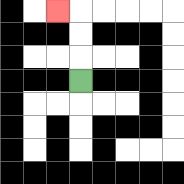{'start': '[3, 3]', 'end': '[2, 0]', 'path_directions': 'U,U,U,L', 'path_coordinates': '[[3, 3], [3, 2], [3, 1], [3, 0], [2, 0]]'}